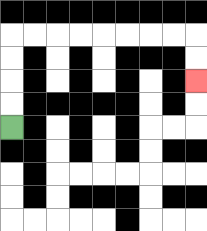{'start': '[0, 5]', 'end': '[8, 3]', 'path_directions': 'U,U,U,U,R,R,R,R,R,R,R,R,D,D', 'path_coordinates': '[[0, 5], [0, 4], [0, 3], [0, 2], [0, 1], [1, 1], [2, 1], [3, 1], [4, 1], [5, 1], [6, 1], [7, 1], [8, 1], [8, 2], [8, 3]]'}